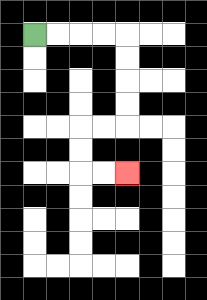{'start': '[1, 1]', 'end': '[5, 7]', 'path_directions': 'R,R,R,R,D,D,D,D,L,L,D,D,R,R', 'path_coordinates': '[[1, 1], [2, 1], [3, 1], [4, 1], [5, 1], [5, 2], [5, 3], [5, 4], [5, 5], [4, 5], [3, 5], [3, 6], [3, 7], [4, 7], [5, 7]]'}